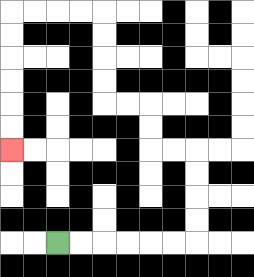{'start': '[2, 10]', 'end': '[0, 6]', 'path_directions': 'R,R,R,R,R,R,U,U,U,U,L,L,U,U,L,L,U,U,U,U,L,L,L,L,D,D,D,D,D,D', 'path_coordinates': '[[2, 10], [3, 10], [4, 10], [5, 10], [6, 10], [7, 10], [8, 10], [8, 9], [8, 8], [8, 7], [8, 6], [7, 6], [6, 6], [6, 5], [6, 4], [5, 4], [4, 4], [4, 3], [4, 2], [4, 1], [4, 0], [3, 0], [2, 0], [1, 0], [0, 0], [0, 1], [0, 2], [0, 3], [0, 4], [0, 5], [0, 6]]'}